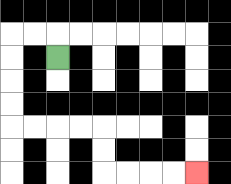{'start': '[2, 2]', 'end': '[8, 7]', 'path_directions': 'U,L,L,D,D,D,D,R,R,R,R,D,D,R,R,R,R', 'path_coordinates': '[[2, 2], [2, 1], [1, 1], [0, 1], [0, 2], [0, 3], [0, 4], [0, 5], [1, 5], [2, 5], [3, 5], [4, 5], [4, 6], [4, 7], [5, 7], [6, 7], [7, 7], [8, 7]]'}